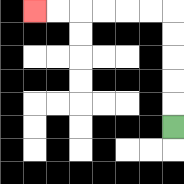{'start': '[7, 5]', 'end': '[1, 0]', 'path_directions': 'U,U,U,U,U,L,L,L,L,L,L', 'path_coordinates': '[[7, 5], [7, 4], [7, 3], [7, 2], [7, 1], [7, 0], [6, 0], [5, 0], [4, 0], [3, 0], [2, 0], [1, 0]]'}